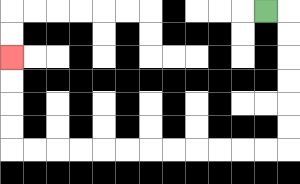{'start': '[11, 0]', 'end': '[0, 2]', 'path_directions': 'R,D,D,D,D,D,D,L,L,L,L,L,L,L,L,L,L,L,L,U,U,U,U', 'path_coordinates': '[[11, 0], [12, 0], [12, 1], [12, 2], [12, 3], [12, 4], [12, 5], [12, 6], [11, 6], [10, 6], [9, 6], [8, 6], [7, 6], [6, 6], [5, 6], [4, 6], [3, 6], [2, 6], [1, 6], [0, 6], [0, 5], [0, 4], [0, 3], [0, 2]]'}